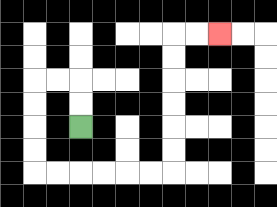{'start': '[3, 5]', 'end': '[9, 1]', 'path_directions': 'U,U,L,L,D,D,D,D,R,R,R,R,R,R,U,U,U,U,U,U,R,R', 'path_coordinates': '[[3, 5], [3, 4], [3, 3], [2, 3], [1, 3], [1, 4], [1, 5], [1, 6], [1, 7], [2, 7], [3, 7], [4, 7], [5, 7], [6, 7], [7, 7], [7, 6], [7, 5], [7, 4], [7, 3], [7, 2], [7, 1], [8, 1], [9, 1]]'}